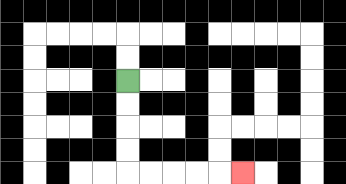{'start': '[5, 3]', 'end': '[10, 7]', 'path_directions': 'D,D,D,D,R,R,R,R,R', 'path_coordinates': '[[5, 3], [5, 4], [5, 5], [5, 6], [5, 7], [6, 7], [7, 7], [8, 7], [9, 7], [10, 7]]'}